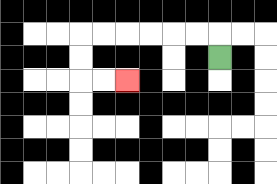{'start': '[9, 2]', 'end': '[5, 3]', 'path_directions': 'U,L,L,L,L,L,L,D,D,R,R', 'path_coordinates': '[[9, 2], [9, 1], [8, 1], [7, 1], [6, 1], [5, 1], [4, 1], [3, 1], [3, 2], [3, 3], [4, 3], [5, 3]]'}